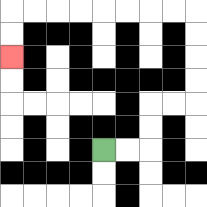{'start': '[4, 6]', 'end': '[0, 2]', 'path_directions': 'R,R,U,U,R,R,U,U,U,U,L,L,L,L,L,L,L,L,D,D', 'path_coordinates': '[[4, 6], [5, 6], [6, 6], [6, 5], [6, 4], [7, 4], [8, 4], [8, 3], [8, 2], [8, 1], [8, 0], [7, 0], [6, 0], [5, 0], [4, 0], [3, 0], [2, 0], [1, 0], [0, 0], [0, 1], [0, 2]]'}